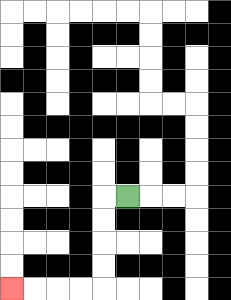{'start': '[5, 8]', 'end': '[0, 12]', 'path_directions': 'L,D,D,D,D,L,L,L,L', 'path_coordinates': '[[5, 8], [4, 8], [4, 9], [4, 10], [4, 11], [4, 12], [3, 12], [2, 12], [1, 12], [0, 12]]'}